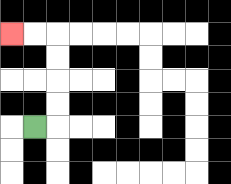{'start': '[1, 5]', 'end': '[0, 1]', 'path_directions': 'R,U,U,U,U,L,L', 'path_coordinates': '[[1, 5], [2, 5], [2, 4], [2, 3], [2, 2], [2, 1], [1, 1], [0, 1]]'}